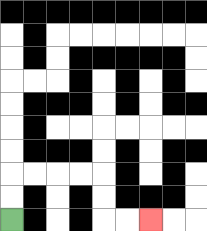{'start': '[0, 9]', 'end': '[6, 9]', 'path_directions': 'U,U,R,R,R,R,D,D,R,R', 'path_coordinates': '[[0, 9], [0, 8], [0, 7], [1, 7], [2, 7], [3, 7], [4, 7], [4, 8], [4, 9], [5, 9], [6, 9]]'}